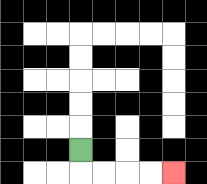{'start': '[3, 6]', 'end': '[7, 7]', 'path_directions': 'D,R,R,R,R', 'path_coordinates': '[[3, 6], [3, 7], [4, 7], [5, 7], [6, 7], [7, 7]]'}